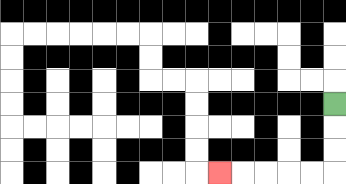{'start': '[14, 4]', 'end': '[9, 7]', 'path_directions': 'D,D,D,L,L,L,L,L', 'path_coordinates': '[[14, 4], [14, 5], [14, 6], [14, 7], [13, 7], [12, 7], [11, 7], [10, 7], [9, 7]]'}